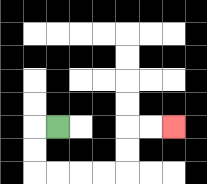{'start': '[2, 5]', 'end': '[7, 5]', 'path_directions': 'L,D,D,R,R,R,R,U,U,R,R', 'path_coordinates': '[[2, 5], [1, 5], [1, 6], [1, 7], [2, 7], [3, 7], [4, 7], [5, 7], [5, 6], [5, 5], [6, 5], [7, 5]]'}